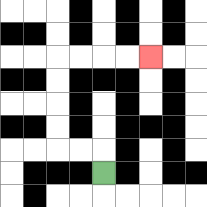{'start': '[4, 7]', 'end': '[6, 2]', 'path_directions': 'U,L,L,U,U,U,U,R,R,R,R', 'path_coordinates': '[[4, 7], [4, 6], [3, 6], [2, 6], [2, 5], [2, 4], [2, 3], [2, 2], [3, 2], [4, 2], [5, 2], [6, 2]]'}